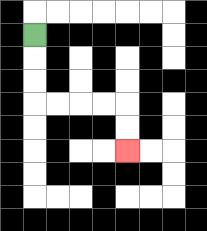{'start': '[1, 1]', 'end': '[5, 6]', 'path_directions': 'D,D,D,R,R,R,R,D,D', 'path_coordinates': '[[1, 1], [1, 2], [1, 3], [1, 4], [2, 4], [3, 4], [4, 4], [5, 4], [5, 5], [5, 6]]'}